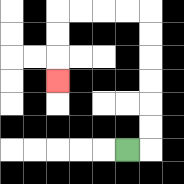{'start': '[5, 6]', 'end': '[2, 3]', 'path_directions': 'R,U,U,U,U,U,U,L,L,L,L,D,D,D', 'path_coordinates': '[[5, 6], [6, 6], [6, 5], [6, 4], [6, 3], [6, 2], [6, 1], [6, 0], [5, 0], [4, 0], [3, 0], [2, 0], [2, 1], [2, 2], [2, 3]]'}